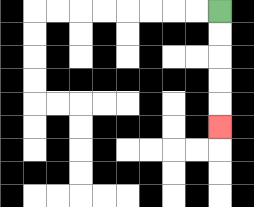{'start': '[9, 0]', 'end': '[9, 5]', 'path_directions': 'D,D,D,D,D', 'path_coordinates': '[[9, 0], [9, 1], [9, 2], [9, 3], [9, 4], [9, 5]]'}